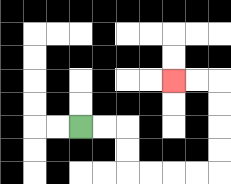{'start': '[3, 5]', 'end': '[7, 3]', 'path_directions': 'R,R,D,D,R,R,R,R,U,U,U,U,L,L', 'path_coordinates': '[[3, 5], [4, 5], [5, 5], [5, 6], [5, 7], [6, 7], [7, 7], [8, 7], [9, 7], [9, 6], [9, 5], [9, 4], [9, 3], [8, 3], [7, 3]]'}